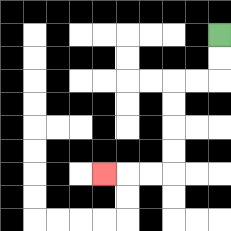{'start': '[9, 1]', 'end': '[4, 7]', 'path_directions': 'D,D,L,L,D,D,D,D,L,L,L', 'path_coordinates': '[[9, 1], [9, 2], [9, 3], [8, 3], [7, 3], [7, 4], [7, 5], [7, 6], [7, 7], [6, 7], [5, 7], [4, 7]]'}